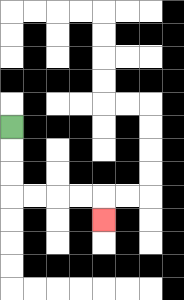{'start': '[0, 5]', 'end': '[4, 9]', 'path_directions': 'D,D,D,R,R,R,R,D', 'path_coordinates': '[[0, 5], [0, 6], [0, 7], [0, 8], [1, 8], [2, 8], [3, 8], [4, 8], [4, 9]]'}